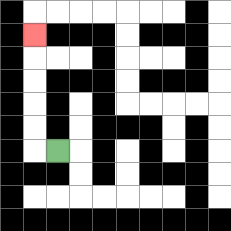{'start': '[2, 6]', 'end': '[1, 1]', 'path_directions': 'L,U,U,U,U,U', 'path_coordinates': '[[2, 6], [1, 6], [1, 5], [1, 4], [1, 3], [1, 2], [1, 1]]'}